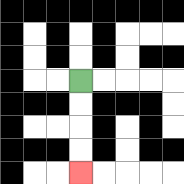{'start': '[3, 3]', 'end': '[3, 7]', 'path_directions': 'D,D,D,D', 'path_coordinates': '[[3, 3], [3, 4], [3, 5], [3, 6], [3, 7]]'}